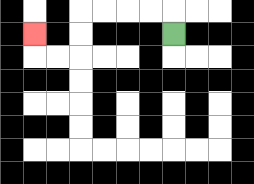{'start': '[7, 1]', 'end': '[1, 1]', 'path_directions': 'U,L,L,L,L,D,D,L,L,U', 'path_coordinates': '[[7, 1], [7, 0], [6, 0], [5, 0], [4, 0], [3, 0], [3, 1], [3, 2], [2, 2], [1, 2], [1, 1]]'}